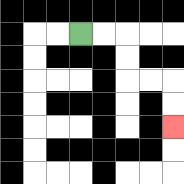{'start': '[3, 1]', 'end': '[7, 5]', 'path_directions': 'R,R,D,D,R,R,D,D', 'path_coordinates': '[[3, 1], [4, 1], [5, 1], [5, 2], [5, 3], [6, 3], [7, 3], [7, 4], [7, 5]]'}